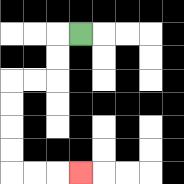{'start': '[3, 1]', 'end': '[3, 7]', 'path_directions': 'L,D,D,L,L,D,D,D,D,R,R,R', 'path_coordinates': '[[3, 1], [2, 1], [2, 2], [2, 3], [1, 3], [0, 3], [0, 4], [0, 5], [0, 6], [0, 7], [1, 7], [2, 7], [3, 7]]'}